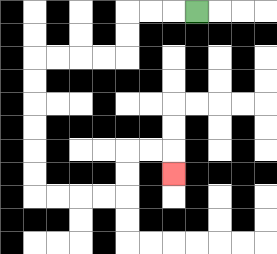{'start': '[8, 0]', 'end': '[7, 7]', 'path_directions': 'L,L,L,D,D,L,L,L,L,D,D,D,D,D,D,R,R,R,R,U,U,R,R,D', 'path_coordinates': '[[8, 0], [7, 0], [6, 0], [5, 0], [5, 1], [5, 2], [4, 2], [3, 2], [2, 2], [1, 2], [1, 3], [1, 4], [1, 5], [1, 6], [1, 7], [1, 8], [2, 8], [3, 8], [4, 8], [5, 8], [5, 7], [5, 6], [6, 6], [7, 6], [7, 7]]'}